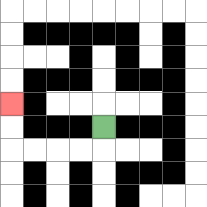{'start': '[4, 5]', 'end': '[0, 4]', 'path_directions': 'D,L,L,L,L,U,U', 'path_coordinates': '[[4, 5], [4, 6], [3, 6], [2, 6], [1, 6], [0, 6], [0, 5], [0, 4]]'}